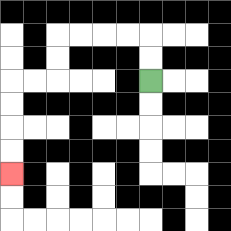{'start': '[6, 3]', 'end': '[0, 7]', 'path_directions': 'U,U,L,L,L,L,D,D,L,L,D,D,D,D', 'path_coordinates': '[[6, 3], [6, 2], [6, 1], [5, 1], [4, 1], [3, 1], [2, 1], [2, 2], [2, 3], [1, 3], [0, 3], [0, 4], [0, 5], [0, 6], [0, 7]]'}